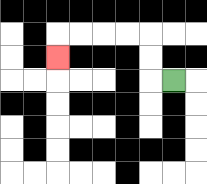{'start': '[7, 3]', 'end': '[2, 2]', 'path_directions': 'L,U,U,L,L,L,L,D', 'path_coordinates': '[[7, 3], [6, 3], [6, 2], [6, 1], [5, 1], [4, 1], [3, 1], [2, 1], [2, 2]]'}